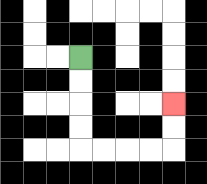{'start': '[3, 2]', 'end': '[7, 4]', 'path_directions': 'D,D,D,D,R,R,R,R,U,U', 'path_coordinates': '[[3, 2], [3, 3], [3, 4], [3, 5], [3, 6], [4, 6], [5, 6], [6, 6], [7, 6], [7, 5], [7, 4]]'}